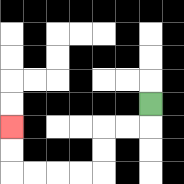{'start': '[6, 4]', 'end': '[0, 5]', 'path_directions': 'D,L,L,D,D,L,L,L,L,U,U', 'path_coordinates': '[[6, 4], [6, 5], [5, 5], [4, 5], [4, 6], [4, 7], [3, 7], [2, 7], [1, 7], [0, 7], [0, 6], [0, 5]]'}